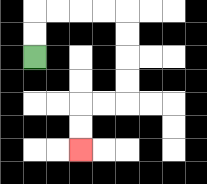{'start': '[1, 2]', 'end': '[3, 6]', 'path_directions': 'U,U,R,R,R,R,D,D,D,D,L,L,D,D', 'path_coordinates': '[[1, 2], [1, 1], [1, 0], [2, 0], [3, 0], [4, 0], [5, 0], [5, 1], [5, 2], [5, 3], [5, 4], [4, 4], [3, 4], [3, 5], [3, 6]]'}